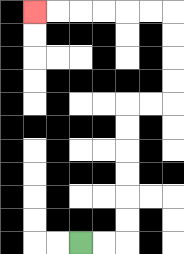{'start': '[3, 10]', 'end': '[1, 0]', 'path_directions': 'R,R,U,U,U,U,U,U,R,R,U,U,U,U,L,L,L,L,L,L', 'path_coordinates': '[[3, 10], [4, 10], [5, 10], [5, 9], [5, 8], [5, 7], [5, 6], [5, 5], [5, 4], [6, 4], [7, 4], [7, 3], [7, 2], [7, 1], [7, 0], [6, 0], [5, 0], [4, 0], [3, 0], [2, 0], [1, 0]]'}